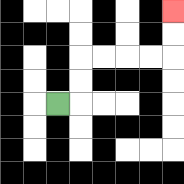{'start': '[2, 4]', 'end': '[7, 0]', 'path_directions': 'R,U,U,R,R,R,R,U,U', 'path_coordinates': '[[2, 4], [3, 4], [3, 3], [3, 2], [4, 2], [5, 2], [6, 2], [7, 2], [7, 1], [7, 0]]'}